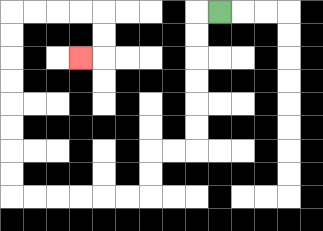{'start': '[9, 0]', 'end': '[3, 2]', 'path_directions': 'L,D,D,D,D,D,D,L,L,D,D,L,L,L,L,L,L,U,U,U,U,U,U,U,U,R,R,R,R,D,D,L', 'path_coordinates': '[[9, 0], [8, 0], [8, 1], [8, 2], [8, 3], [8, 4], [8, 5], [8, 6], [7, 6], [6, 6], [6, 7], [6, 8], [5, 8], [4, 8], [3, 8], [2, 8], [1, 8], [0, 8], [0, 7], [0, 6], [0, 5], [0, 4], [0, 3], [0, 2], [0, 1], [0, 0], [1, 0], [2, 0], [3, 0], [4, 0], [4, 1], [4, 2], [3, 2]]'}